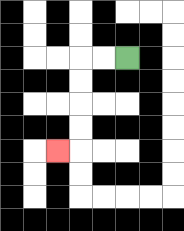{'start': '[5, 2]', 'end': '[2, 6]', 'path_directions': 'L,L,D,D,D,D,L', 'path_coordinates': '[[5, 2], [4, 2], [3, 2], [3, 3], [3, 4], [3, 5], [3, 6], [2, 6]]'}